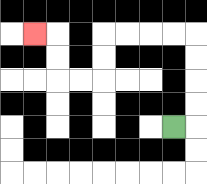{'start': '[7, 5]', 'end': '[1, 1]', 'path_directions': 'R,U,U,U,U,L,L,L,L,D,D,L,L,U,U,L', 'path_coordinates': '[[7, 5], [8, 5], [8, 4], [8, 3], [8, 2], [8, 1], [7, 1], [6, 1], [5, 1], [4, 1], [4, 2], [4, 3], [3, 3], [2, 3], [2, 2], [2, 1], [1, 1]]'}